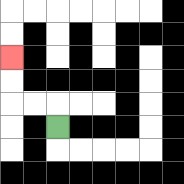{'start': '[2, 5]', 'end': '[0, 2]', 'path_directions': 'U,L,L,U,U', 'path_coordinates': '[[2, 5], [2, 4], [1, 4], [0, 4], [0, 3], [0, 2]]'}